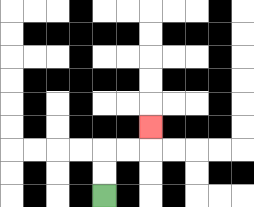{'start': '[4, 8]', 'end': '[6, 5]', 'path_directions': 'U,U,R,R,U', 'path_coordinates': '[[4, 8], [4, 7], [4, 6], [5, 6], [6, 6], [6, 5]]'}